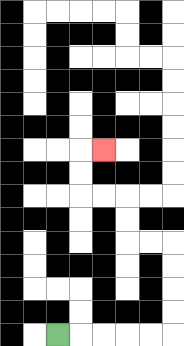{'start': '[2, 14]', 'end': '[4, 6]', 'path_directions': 'R,R,R,R,R,U,U,U,U,L,L,U,U,L,L,U,U,R', 'path_coordinates': '[[2, 14], [3, 14], [4, 14], [5, 14], [6, 14], [7, 14], [7, 13], [7, 12], [7, 11], [7, 10], [6, 10], [5, 10], [5, 9], [5, 8], [4, 8], [3, 8], [3, 7], [3, 6], [4, 6]]'}